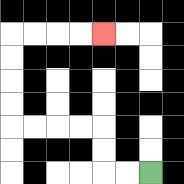{'start': '[6, 7]', 'end': '[4, 1]', 'path_directions': 'L,L,U,U,L,L,L,L,U,U,U,U,R,R,R,R', 'path_coordinates': '[[6, 7], [5, 7], [4, 7], [4, 6], [4, 5], [3, 5], [2, 5], [1, 5], [0, 5], [0, 4], [0, 3], [0, 2], [0, 1], [1, 1], [2, 1], [3, 1], [4, 1]]'}